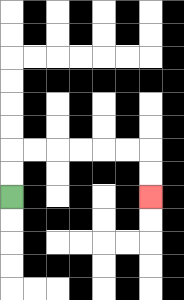{'start': '[0, 8]', 'end': '[6, 8]', 'path_directions': 'U,U,R,R,R,R,R,R,D,D', 'path_coordinates': '[[0, 8], [0, 7], [0, 6], [1, 6], [2, 6], [3, 6], [4, 6], [5, 6], [6, 6], [6, 7], [6, 8]]'}